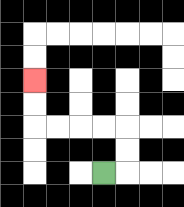{'start': '[4, 7]', 'end': '[1, 3]', 'path_directions': 'R,U,U,L,L,L,L,U,U', 'path_coordinates': '[[4, 7], [5, 7], [5, 6], [5, 5], [4, 5], [3, 5], [2, 5], [1, 5], [1, 4], [1, 3]]'}